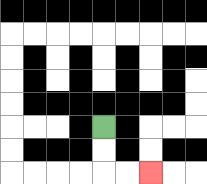{'start': '[4, 5]', 'end': '[6, 7]', 'path_directions': 'D,D,R,R', 'path_coordinates': '[[4, 5], [4, 6], [4, 7], [5, 7], [6, 7]]'}